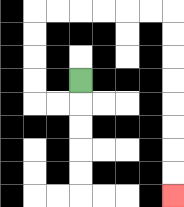{'start': '[3, 3]', 'end': '[7, 8]', 'path_directions': 'D,L,L,U,U,U,U,R,R,R,R,R,R,D,D,D,D,D,D,D,D', 'path_coordinates': '[[3, 3], [3, 4], [2, 4], [1, 4], [1, 3], [1, 2], [1, 1], [1, 0], [2, 0], [3, 0], [4, 0], [5, 0], [6, 0], [7, 0], [7, 1], [7, 2], [7, 3], [7, 4], [7, 5], [7, 6], [7, 7], [7, 8]]'}